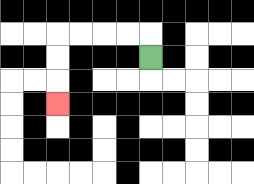{'start': '[6, 2]', 'end': '[2, 4]', 'path_directions': 'U,L,L,L,L,D,D,D', 'path_coordinates': '[[6, 2], [6, 1], [5, 1], [4, 1], [3, 1], [2, 1], [2, 2], [2, 3], [2, 4]]'}